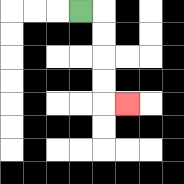{'start': '[3, 0]', 'end': '[5, 4]', 'path_directions': 'R,D,D,D,D,R', 'path_coordinates': '[[3, 0], [4, 0], [4, 1], [4, 2], [4, 3], [4, 4], [5, 4]]'}